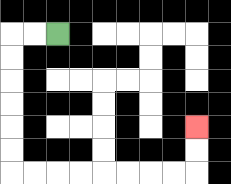{'start': '[2, 1]', 'end': '[8, 5]', 'path_directions': 'L,L,D,D,D,D,D,D,R,R,R,R,R,R,R,R,U,U', 'path_coordinates': '[[2, 1], [1, 1], [0, 1], [0, 2], [0, 3], [0, 4], [0, 5], [0, 6], [0, 7], [1, 7], [2, 7], [3, 7], [4, 7], [5, 7], [6, 7], [7, 7], [8, 7], [8, 6], [8, 5]]'}